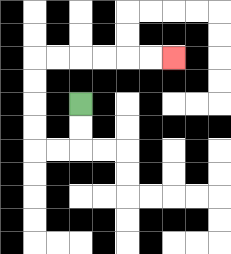{'start': '[3, 4]', 'end': '[7, 2]', 'path_directions': 'D,D,L,L,U,U,U,U,R,R,R,R,R,R', 'path_coordinates': '[[3, 4], [3, 5], [3, 6], [2, 6], [1, 6], [1, 5], [1, 4], [1, 3], [1, 2], [2, 2], [3, 2], [4, 2], [5, 2], [6, 2], [7, 2]]'}